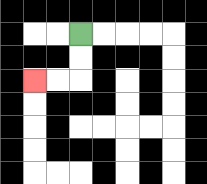{'start': '[3, 1]', 'end': '[1, 3]', 'path_directions': 'D,D,L,L', 'path_coordinates': '[[3, 1], [3, 2], [3, 3], [2, 3], [1, 3]]'}